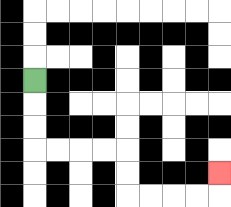{'start': '[1, 3]', 'end': '[9, 7]', 'path_directions': 'D,D,D,R,R,R,R,D,D,R,R,R,R,U', 'path_coordinates': '[[1, 3], [1, 4], [1, 5], [1, 6], [2, 6], [3, 6], [4, 6], [5, 6], [5, 7], [5, 8], [6, 8], [7, 8], [8, 8], [9, 8], [9, 7]]'}